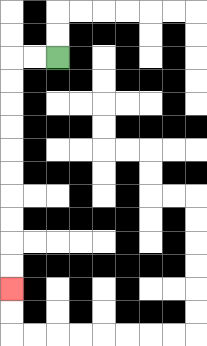{'start': '[2, 2]', 'end': '[0, 12]', 'path_directions': 'L,L,D,D,D,D,D,D,D,D,D,D', 'path_coordinates': '[[2, 2], [1, 2], [0, 2], [0, 3], [0, 4], [0, 5], [0, 6], [0, 7], [0, 8], [0, 9], [0, 10], [0, 11], [0, 12]]'}